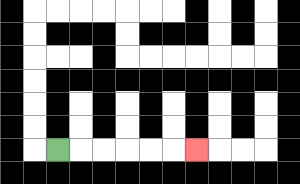{'start': '[2, 6]', 'end': '[8, 6]', 'path_directions': 'R,R,R,R,R,R', 'path_coordinates': '[[2, 6], [3, 6], [4, 6], [5, 6], [6, 6], [7, 6], [8, 6]]'}